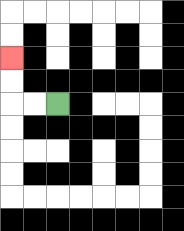{'start': '[2, 4]', 'end': '[0, 2]', 'path_directions': 'L,L,U,U', 'path_coordinates': '[[2, 4], [1, 4], [0, 4], [0, 3], [0, 2]]'}